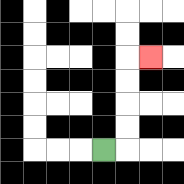{'start': '[4, 6]', 'end': '[6, 2]', 'path_directions': 'R,U,U,U,U,R', 'path_coordinates': '[[4, 6], [5, 6], [5, 5], [5, 4], [5, 3], [5, 2], [6, 2]]'}